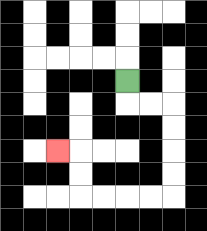{'start': '[5, 3]', 'end': '[2, 6]', 'path_directions': 'D,R,R,D,D,D,D,L,L,L,L,U,U,L', 'path_coordinates': '[[5, 3], [5, 4], [6, 4], [7, 4], [7, 5], [7, 6], [7, 7], [7, 8], [6, 8], [5, 8], [4, 8], [3, 8], [3, 7], [3, 6], [2, 6]]'}